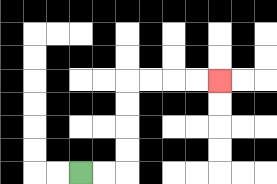{'start': '[3, 7]', 'end': '[9, 3]', 'path_directions': 'R,R,U,U,U,U,R,R,R,R', 'path_coordinates': '[[3, 7], [4, 7], [5, 7], [5, 6], [5, 5], [5, 4], [5, 3], [6, 3], [7, 3], [8, 3], [9, 3]]'}